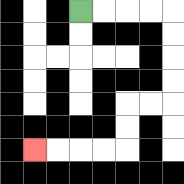{'start': '[3, 0]', 'end': '[1, 6]', 'path_directions': 'R,R,R,R,D,D,D,D,L,L,D,D,L,L,L,L', 'path_coordinates': '[[3, 0], [4, 0], [5, 0], [6, 0], [7, 0], [7, 1], [7, 2], [7, 3], [7, 4], [6, 4], [5, 4], [5, 5], [5, 6], [4, 6], [3, 6], [2, 6], [1, 6]]'}